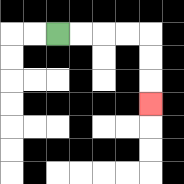{'start': '[2, 1]', 'end': '[6, 4]', 'path_directions': 'R,R,R,R,D,D,D', 'path_coordinates': '[[2, 1], [3, 1], [4, 1], [5, 1], [6, 1], [6, 2], [6, 3], [6, 4]]'}